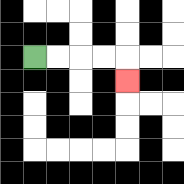{'start': '[1, 2]', 'end': '[5, 3]', 'path_directions': 'R,R,R,R,D', 'path_coordinates': '[[1, 2], [2, 2], [3, 2], [4, 2], [5, 2], [5, 3]]'}